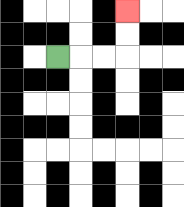{'start': '[2, 2]', 'end': '[5, 0]', 'path_directions': 'R,R,R,U,U', 'path_coordinates': '[[2, 2], [3, 2], [4, 2], [5, 2], [5, 1], [5, 0]]'}